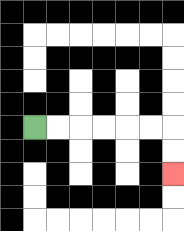{'start': '[1, 5]', 'end': '[7, 7]', 'path_directions': 'R,R,R,R,R,R,D,D', 'path_coordinates': '[[1, 5], [2, 5], [3, 5], [4, 5], [5, 5], [6, 5], [7, 5], [7, 6], [7, 7]]'}